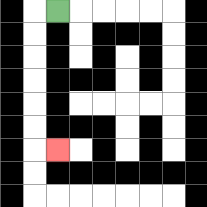{'start': '[2, 0]', 'end': '[2, 6]', 'path_directions': 'L,D,D,D,D,D,D,R', 'path_coordinates': '[[2, 0], [1, 0], [1, 1], [1, 2], [1, 3], [1, 4], [1, 5], [1, 6], [2, 6]]'}